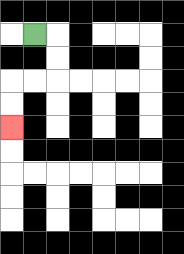{'start': '[1, 1]', 'end': '[0, 5]', 'path_directions': 'R,D,D,L,L,D,D', 'path_coordinates': '[[1, 1], [2, 1], [2, 2], [2, 3], [1, 3], [0, 3], [0, 4], [0, 5]]'}